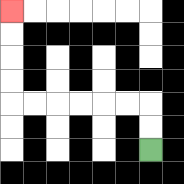{'start': '[6, 6]', 'end': '[0, 0]', 'path_directions': 'U,U,L,L,L,L,L,L,U,U,U,U', 'path_coordinates': '[[6, 6], [6, 5], [6, 4], [5, 4], [4, 4], [3, 4], [2, 4], [1, 4], [0, 4], [0, 3], [0, 2], [0, 1], [0, 0]]'}